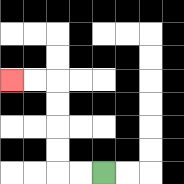{'start': '[4, 7]', 'end': '[0, 3]', 'path_directions': 'L,L,U,U,U,U,L,L', 'path_coordinates': '[[4, 7], [3, 7], [2, 7], [2, 6], [2, 5], [2, 4], [2, 3], [1, 3], [0, 3]]'}